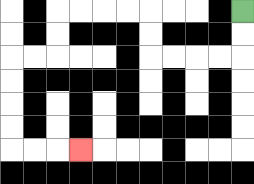{'start': '[10, 0]', 'end': '[3, 6]', 'path_directions': 'D,D,L,L,L,L,U,U,L,L,L,L,D,D,L,L,D,D,D,D,R,R,R', 'path_coordinates': '[[10, 0], [10, 1], [10, 2], [9, 2], [8, 2], [7, 2], [6, 2], [6, 1], [6, 0], [5, 0], [4, 0], [3, 0], [2, 0], [2, 1], [2, 2], [1, 2], [0, 2], [0, 3], [0, 4], [0, 5], [0, 6], [1, 6], [2, 6], [3, 6]]'}